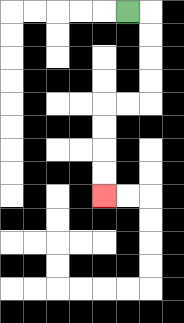{'start': '[5, 0]', 'end': '[4, 8]', 'path_directions': 'R,D,D,D,D,L,L,D,D,D,D', 'path_coordinates': '[[5, 0], [6, 0], [6, 1], [6, 2], [6, 3], [6, 4], [5, 4], [4, 4], [4, 5], [4, 6], [4, 7], [4, 8]]'}